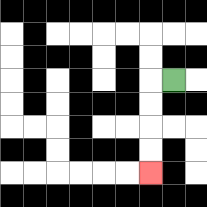{'start': '[7, 3]', 'end': '[6, 7]', 'path_directions': 'L,D,D,D,D', 'path_coordinates': '[[7, 3], [6, 3], [6, 4], [6, 5], [6, 6], [6, 7]]'}